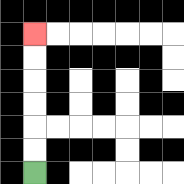{'start': '[1, 7]', 'end': '[1, 1]', 'path_directions': 'U,U,U,U,U,U', 'path_coordinates': '[[1, 7], [1, 6], [1, 5], [1, 4], [1, 3], [1, 2], [1, 1]]'}